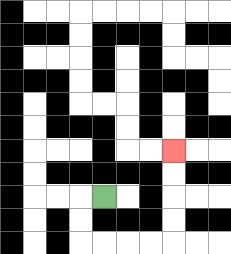{'start': '[4, 8]', 'end': '[7, 6]', 'path_directions': 'L,D,D,R,R,R,R,U,U,U,U', 'path_coordinates': '[[4, 8], [3, 8], [3, 9], [3, 10], [4, 10], [5, 10], [6, 10], [7, 10], [7, 9], [7, 8], [7, 7], [7, 6]]'}